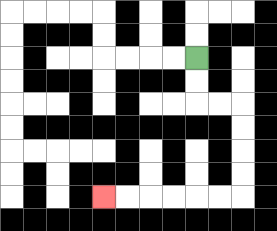{'start': '[8, 2]', 'end': '[4, 8]', 'path_directions': 'D,D,R,R,D,D,D,D,L,L,L,L,L,L', 'path_coordinates': '[[8, 2], [8, 3], [8, 4], [9, 4], [10, 4], [10, 5], [10, 6], [10, 7], [10, 8], [9, 8], [8, 8], [7, 8], [6, 8], [5, 8], [4, 8]]'}